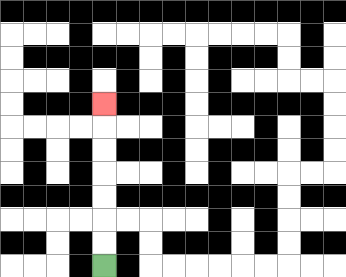{'start': '[4, 11]', 'end': '[4, 4]', 'path_directions': 'U,U,U,U,U,U,U', 'path_coordinates': '[[4, 11], [4, 10], [4, 9], [4, 8], [4, 7], [4, 6], [4, 5], [4, 4]]'}